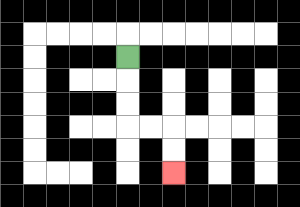{'start': '[5, 2]', 'end': '[7, 7]', 'path_directions': 'D,D,D,R,R,D,D', 'path_coordinates': '[[5, 2], [5, 3], [5, 4], [5, 5], [6, 5], [7, 5], [7, 6], [7, 7]]'}